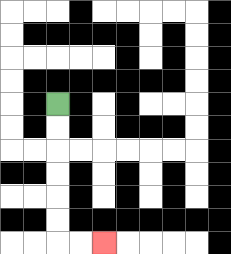{'start': '[2, 4]', 'end': '[4, 10]', 'path_directions': 'D,D,D,D,D,D,R,R', 'path_coordinates': '[[2, 4], [2, 5], [2, 6], [2, 7], [2, 8], [2, 9], [2, 10], [3, 10], [4, 10]]'}